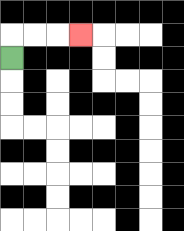{'start': '[0, 2]', 'end': '[3, 1]', 'path_directions': 'U,R,R,R', 'path_coordinates': '[[0, 2], [0, 1], [1, 1], [2, 1], [3, 1]]'}